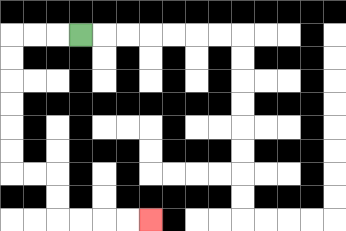{'start': '[3, 1]', 'end': '[6, 9]', 'path_directions': 'L,L,L,D,D,D,D,D,D,R,R,D,D,R,R,R,R', 'path_coordinates': '[[3, 1], [2, 1], [1, 1], [0, 1], [0, 2], [0, 3], [0, 4], [0, 5], [0, 6], [0, 7], [1, 7], [2, 7], [2, 8], [2, 9], [3, 9], [4, 9], [5, 9], [6, 9]]'}